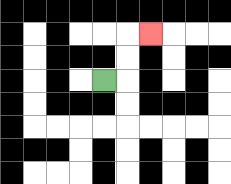{'start': '[4, 3]', 'end': '[6, 1]', 'path_directions': 'R,U,U,R', 'path_coordinates': '[[4, 3], [5, 3], [5, 2], [5, 1], [6, 1]]'}